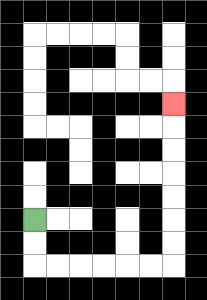{'start': '[1, 9]', 'end': '[7, 4]', 'path_directions': 'D,D,R,R,R,R,R,R,U,U,U,U,U,U,U', 'path_coordinates': '[[1, 9], [1, 10], [1, 11], [2, 11], [3, 11], [4, 11], [5, 11], [6, 11], [7, 11], [7, 10], [7, 9], [7, 8], [7, 7], [7, 6], [7, 5], [7, 4]]'}